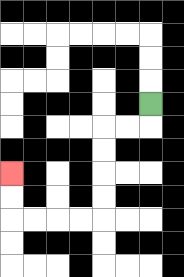{'start': '[6, 4]', 'end': '[0, 7]', 'path_directions': 'D,L,L,D,D,D,D,L,L,L,L,U,U', 'path_coordinates': '[[6, 4], [6, 5], [5, 5], [4, 5], [4, 6], [4, 7], [4, 8], [4, 9], [3, 9], [2, 9], [1, 9], [0, 9], [0, 8], [0, 7]]'}